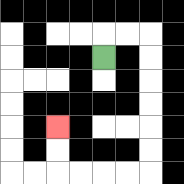{'start': '[4, 2]', 'end': '[2, 5]', 'path_directions': 'U,R,R,D,D,D,D,D,D,L,L,L,L,U,U', 'path_coordinates': '[[4, 2], [4, 1], [5, 1], [6, 1], [6, 2], [6, 3], [6, 4], [6, 5], [6, 6], [6, 7], [5, 7], [4, 7], [3, 7], [2, 7], [2, 6], [2, 5]]'}